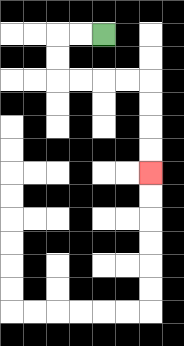{'start': '[4, 1]', 'end': '[6, 7]', 'path_directions': 'L,L,D,D,R,R,R,R,D,D,D,D', 'path_coordinates': '[[4, 1], [3, 1], [2, 1], [2, 2], [2, 3], [3, 3], [4, 3], [5, 3], [6, 3], [6, 4], [6, 5], [6, 6], [6, 7]]'}